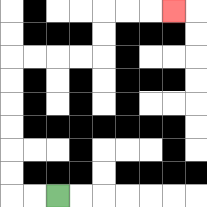{'start': '[2, 8]', 'end': '[7, 0]', 'path_directions': 'L,L,U,U,U,U,U,U,R,R,R,R,U,U,R,R,R', 'path_coordinates': '[[2, 8], [1, 8], [0, 8], [0, 7], [0, 6], [0, 5], [0, 4], [0, 3], [0, 2], [1, 2], [2, 2], [3, 2], [4, 2], [4, 1], [4, 0], [5, 0], [6, 0], [7, 0]]'}